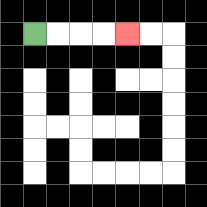{'start': '[1, 1]', 'end': '[5, 1]', 'path_directions': 'R,R,R,R', 'path_coordinates': '[[1, 1], [2, 1], [3, 1], [4, 1], [5, 1]]'}